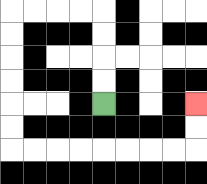{'start': '[4, 4]', 'end': '[8, 4]', 'path_directions': 'U,U,U,U,L,L,L,L,D,D,D,D,D,D,R,R,R,R,R,R,R,R,U,U', 'path_coordinates': '[[4, 4], [4, 3], [4, 2], [4, 1], [4, 0], [3, 0], [2, 0], [1, 0], [0, 0], [0, 1], [0, 2], [0, 3], [0, 4], [0, 5], [0, 6], [1, 6], [2, 6], [3, 6], [4, 6], [5, 6], [6, 6], [7, 6], [8, 6], [8, 5], [8, 4]]'}